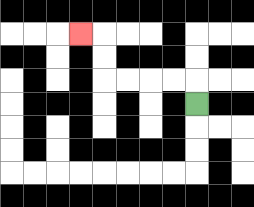{'start': '[8, 4]', 'end': '[3, 1]', 'path_directions': 'U,L,L,L,L,U,U,L', 'path_coordinates': '[[8, 4], [8, 3], [7, 3], [6, 3], [5, 3], [4, 3], [4, 2], [4, 1], [3, 1]]'}